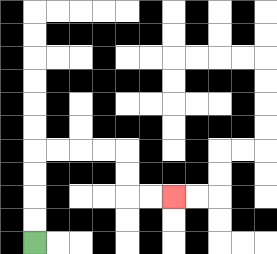{'start': '[1, 10]', 'end': '[7, 8]', 'path_directions': 'U,U,U,U,R,R,R,R,D,D,R,R', 'path_coordinates': '[[1, 10], [1, 9], [1, 8], [1, 7], [1, 6], [2, 6], [3, 6], [4, 6], [5, 6], [5, 7], [5, 8], [6, 8], [7, 8]]'}